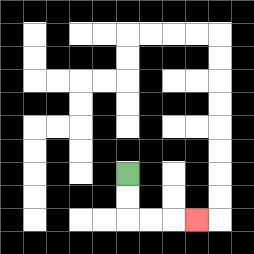{'start': '[5, 7]', 'end': '[8, 9]', 'path_directions': 'D,D,R,R,R', 'path_coordinates': '[[5, 7], [5, 8], [5, 9], [6, 9], [7, 9], [8, 9]]'}